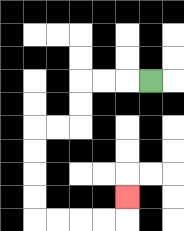{'start': '[6, 3]', 'end': '[5, 8]', 'path_directions': 'L,L,L,D,D,L,L,D,D,D,D,R,R,R,R,U', 'path_coordinates': '[[6, 3], [5, 3], [4, 3], [3, 3], [3, 4], [3, 5], [2, 5], [1, 5], [1, 6], [1, 7], [1, 8], [1, 9], [2, 9], [3, 9], [4, 9], [5, 9], [5, 8]]'}